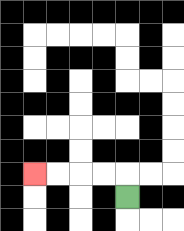{'start': '[5, 8]', 'end': '[1, 7]', 'path_directions': 'U,L,L,L,L', 'path_coordinates': '[[5, 8], [5, 7], [4, 7], [3, 7], [2, 7], [1, 7]]'}